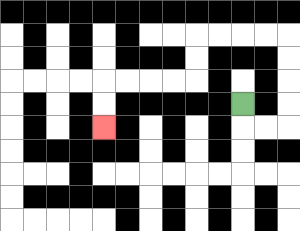{'start': '[10, 4]', 'end': '[4, 5]', 'path_directions': 'D,R,R,U,U,U,U,L,L,L,L,D,D,L,L,L,L,D,D', 'path_coordinates': '[[10, 4], [10, 5], [11, 5], [12, 5], [12, 4], [12, 3], [12, 2], [12, 1], [11, 1], [10, 1], [9, 1], [8, 1], [8, 2], [8, 3], [7, 3], [6, 3], [5, 3], [4, 3], [4, 4], [4, 5]]'}